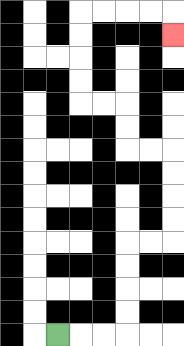{'start': '[2, 14]', 'end': '[7, 1]', 'path_directions': 'R,R,R,U,U,U,U,R,R,U,U,U,U,L,L,U,U,L,L,U,U,U,U,R,R,R,R,D', 'path_coordinates': '[[2, 14], [3, 14], [4, 14], [5, 14], [5, 13], [5, 12], [5, 11], [5, 10], [6, 10], [7, 10], [7, 9], [7, 8], [7, 7], [7, 6], [6, 6], [5, 6], [5, 5], [5, 4], [4, 4], [3, 4], [3, 3], [3, 2], [3, 1], [3, 0], [4, 0], [5, 0], [6, 0], [7, 0], [7, 1]]'}